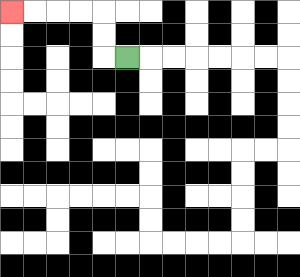{'start': '[5, 2]', 'end': '[0, 0]', 'path_directions': 'L,U,U,L,L,L,L', 'path_coordinates': '[[5, 2], [4, 2], [4, 1], [4, 0], [3, 0], [2, 0], [1, 0], [0, 0]]'}